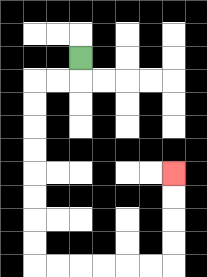{'start': '[3, 2]', 'end': '[7, 7]', 'path_directions': 'D,L,L,D,D,D,D,D,D,D,D,R,R,R,R,R,R,U,U,U,U', 'path_coordinates': '[[3, 2], [3, 3], [2, 3], [1, 3], [1, 4], [1, 5], [1, 6], [1, 7], [1, 8], [1, 9], [1, 10], [1, 11], [2, 11], [3, 11], [4, 11], [5, 11], [6, 11], [7, 11], [7, 10], [7, 9], [7, 8], [7, 7]]'}